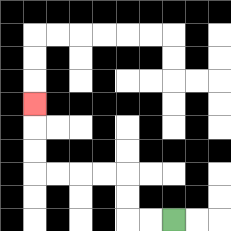{'start': '[7, 9]', 'end': '[1, 4]', 'path_directions': 'L,L,U,U,L,L,L,L,U,U,U', 'path_coordinates': '[[7, 9], [6, 9], [5, 9], [5, 8], [5, 7], [4, 7], [3, 7], [2, 7], [1, 7], [1, 6], [1, 5], [1, 4]]'}